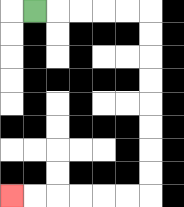{'start': '[1, 0]', 'end': '[0, 8]', 'path_directions': 'R,R,R,R,R,D,D,D,D,D,D,D,D,L,L,L,L,L,L', 'path_coordinates': '[[1, 0], [2, 0], [3, 0], [4, 0], [5, 0], [6, 0], [6, 1], [6, 2], [6, 3], [6, 4], [6, 5], [6, 6], [6, 7], [6, 8], [5, 8], [4, 8], [3, 8], [2, 8], [1, 8], [0, 8]]'}